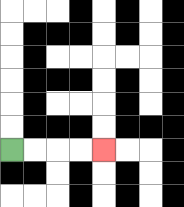{'start': '[0, 6]', 'end': '[4, 6]', 'path_directions': 'R,R,R,R', 'path_coordinates': '[[0, 6], [1, 6], [2, 6], [3, 6], [4, 6]]'}